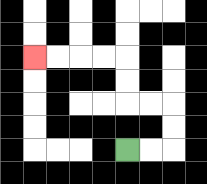{'start': '[5, 6]', 'end': '[1, 2]', 'path_directions': 'R,R,U,U,L,L,U,U,L,L,L,L', 'path_coordinates': '[[5, 6], [6, 6], [7, 6], [7, 5], [7, 4], [6, 4], [5, 4], [5, 3], [5, 2], [4, 2], [3, 2], [2, 2], [1, 2]]'}